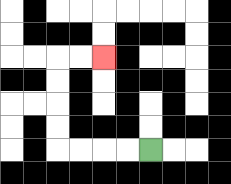{'start': '[6, 6]', 'end': '[4, 2]', 'path_directions': 'L,L,L,L,U,U,U,U,R,R', 'path_coordinates': '[[6, 6], [5, 6], [4, 6], [3, 6], [2, 6], [2, 5], [2, 4], [2, 3], [2, 2], [3, 2], [4, 2]]'}